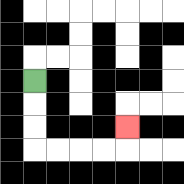{'start': '[1, 3]', 'end': '[5, 5]', 'path_directions': 'D,D,D,R,R,R,R,U', 'path_coordinates': '[[1, 3], [1, 4], [1, 5], [1, 6], [2, 6], [3, 6], [4, 6], [5, 6], [5, 5]]'}